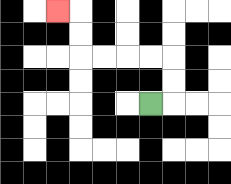{'start': '[6, 4]', 'end': '[2, 0]', 'path_directions': 'R,U,U,L,L,L,L,U,U,L', 'path_coordinates': '[[6, 4], [7, 4], [7, 3], [7, 2], [6, 2], [5, 2], [4, 2], [3, 2], [3, 1], [3, 0], [2, 0]]'}